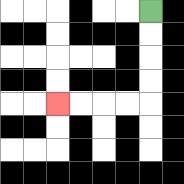{'start': '[6, 0]', 'end': '[2, 4]', 'path_directions': 'D,D,D,D,L,L,L,L', 'path_coordinates': '[[6, 0], [6, 1], [6, 2], [6, 3], [6, 4], [5, 4], [4, 4], [3, 4], [2, 4]]'}